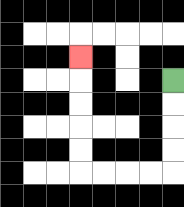{'start': '[7, 3]', 'end': '[3, 2]', 'path_directions': 'D,D,D,D,L,L,L,L,U,U,U,U,U', 'path_coordinates': '[[7, 3], [7, 4], [7, 5], [7, 6], [7, 7], [6, 7], [5, 7], [4, 7], [3, 7], [3, 6], [3, 5], [3, 4], [3, 3], [3, 2]]'}